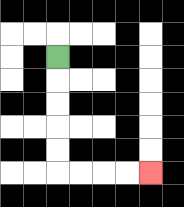{'start': '[2, 2]', 'end': '[6, 7]', 'path_directions': 'D,D,D,D,D,R,R,R,R', 'path_coordinates': '[[2, 2], [2, 3], [2, 4], [2, 5], [2, 6], [2, 7], [3, 7], [4, 7], [5, 7], [6, 7]]'}